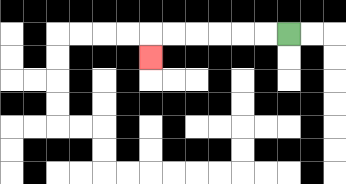{'start': '[12, 1]', 'end': '[6, 2]', 'path_directions': 'L,L,L,L,L,L,D', 'path_coordinates': '[[12, 1], [11, 1], [10, 1], [9, 1], [8, 1], [7, 1], [6, 1], [6, 2]]'}